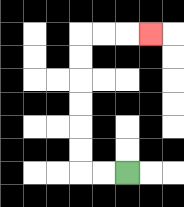{'start': '[5, 7]', 'end': '[6, 1]', 'path_directions': 'L,L,U,U,U,U,U,U,R,R,R', 'path_coordinates': '[[5, 7], [4, 7], [3, 7], [3, 6], [3, 5], [3, 4], [3, 3], [3, 2], [3, 1], [4, 1], [5, 1], [6, 1]]'}